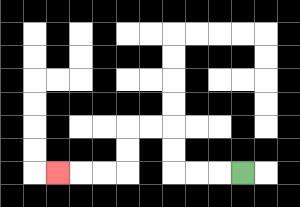{'start': '[10, 7]', 'end': '[2, 7]', 'path_directions': 'L,L,L,U,U,L,L,D,D,L,L,L', 'path_coordinates': '[[10, 7], [9, 7], [8, 7], [7, 7], [7, 6], [7, 5], [6, 5], [5, 5], [5, 6], [5, 7], [4, 7], [3, 7], [2, 7]]'}